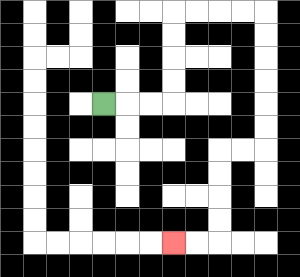{'start': '[4, 4]', 'end': '[7, 10]', 'path_directions': 'R,R,R,U,U,U,U,R,R,R,R,D,D,D,D,D,D,L,L,D,D,D,D,L,L', 'path_coordinates': '[[4, 4], [5, 4], [6, 4], [7, 4], [7, 3], [7, 2], [7, 1], [7, 0], [8, 0], [9, 0], [10, 0], [11, 0], [11, 1], [11, 2], [11, 3], [11, 4], [11, 5], [11, 6], [10, 6], [9, 6], [9, 7], [9, 8], [9, 9], [9, 10], [8, 10], [7, 10]]'}